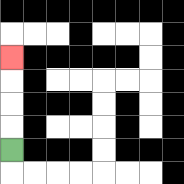{'start': '[0, 6]', 'end': '[0, 2]', 'path_directions': 'U,U,U,U', 'path_coordinates': '[[0, 6], [0, 5], [0, 4], [0, 3], [0, 2]]'}